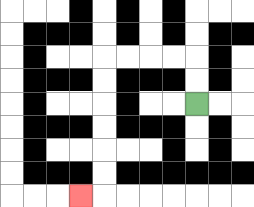{'start': '[8, 4]', 'end': '[3, 8]', 'path_directions': 'U,U,L,L,L,L,D,D,D,D,D,D,L', 'path_coordinates': '[[8, 4], [8, 3], [8, 2], [7, 2], [6, 2], [5, 2], [4, 2], [4, 3], [4, 4], [4, 5], [4, 6], [4, 7], [4, 8], [3, 8]]'}